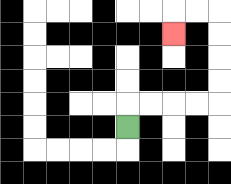{'start': '[5, 5]', 'end': '[7, 1]', 'path_directions': 'U,R,R,R,R,U,U,U,U,L,L,D', 'path_coordinates': '[[5, 5], [5, 4], [6, 4], [7, 4], [8, 4], [9, 4], [9, 3], [9, 2], [9, 1], [9, 0], [8, 0], [7, 0], [7, 1]]'}